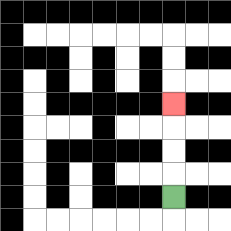{'start': '[7, 8]', 'end': '[7, 4]', 'path_directions': 'U,U,U,U', 'path_coordinates': '[[7, 8], [7, 7], [7, 6], [7, 5], [7, 4]]'}